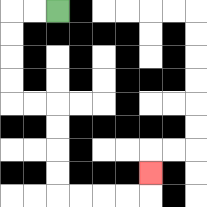{'start': '[2, 0]', 'end': '[6, 7]', 'path_directions': 'L,L,D,D,D,D,R,R,D,D,D,D,R,R,R,R,U', 'path_coordinates': '[[2, 0], [1, 0], [0, 0], [0, 1], [0, 2], [0, 3], [0, 4], [1, 4], [2, 4], [2, 5], [2, 6], [2, 7], [2, 8], [3, 8], [4, 8], [5, 8], [6, 8], [6, 7]]'}